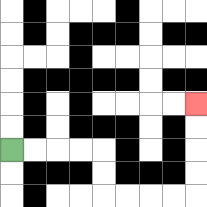{'start': '[0, 6]', 'end': '[8, 4]', 'path_directions': 'R,R,R,R,D,D,R,R,R,R,U,U,U,U', 'path_coordinates': '[[0, 6], [1, 6], [2, 6], [3, 6], [4, 6], [4, 7], [4, 8], [5, 8], [6, 8], [7, 8], [8, 8], [8, 7], [8, 6], [8, 5], [8, 4]]'}